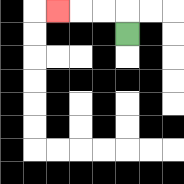{'start': '[5, 1]', 'end': '[2, 0]', 'path_directions': 'U,L,L,L', 'path_coordinates': '[[5, 1], [5, 0], [4, 0], [3, 0], [2, 0]]'}